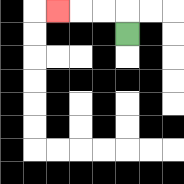{'start': '[5, 1]', 'end': '[2, 0]', 'path_directions': 'U,L,L,L', 'path_coordinates': '[[5, 1], [5, 0], [4, 0], [3, 0], [2, 0]]'}